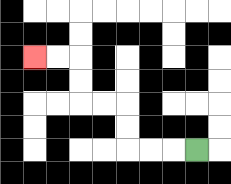{'start': '[8, 6]', 'end': '[1, 2]', 'path_directions': 'L,L,L,U,U,L,L,U,U,L,L', 'path_coordinates': '[[8, 6], [7, 6], [6, 6], [5, 6], [5, 5], [5, 4], [4, 4], [3, 4], [3, 3], [3, 2], [2, 2], [1, 2]]'}